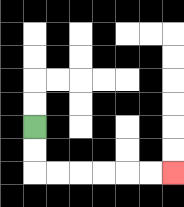{'start': '[1, 5]', 'end': '[7, 7]', 'path_directions': 'D,D,R,R,R,R,R,R', 'path_coordinates': '[[1, 5], [1, 6], [1, 7], [2, 7], [3, 7], [4, 7], [5, 7], [6, 7], [7, 7]]'}